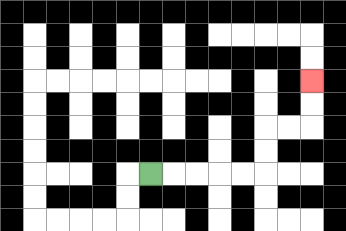{'start': '[6, 7]', 'end': '[13, 3]', 'path_directions': 'R,R,R,R,R,U,U,R,R,U,U', 'path_coordinates': '[[6, 7], [7, 7], [8, 7], [9, 7], [10, 7], [11, 7], [11, 6], [11, 5], [12, 5], [13, 5], [13, 4], [13, 3]]'}